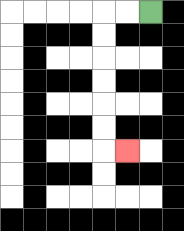{'start': '[6, 0]', 'end': '[5, 6]', 'path_directions': 'L,L,D,D,D,D,D,D,R', 'path_coordinates': '[[6, 0], [5, 0], [4, 0], [4, 1], [4, 2], [4, 3], [4, 4], [4, 5], [4, 6], [5, 6]]'}